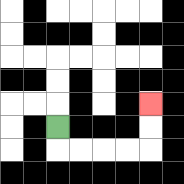{'start': '[2, 5]', 'end': '[6, 4]', 'path_directions': 'D,R,R,R,R,U,U', 'path_coordinates': '[[2, 5], [2, 6], [3, 6], [4, 6], [5, 6], [6, 6], [6, 5], [6, 4]]'}